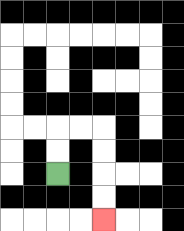{'start': '[2, 7]', 'end': '[4, 9]', 'path_directions': 'U,U,R,R,D,D,D,D', 'path_coordinates': '[[2, 7], [2, 6], [2, 5], [3, 5], [4, 5], [4, 6], [4, 7], [4, 8], [4, 9]]'}